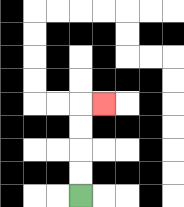{'start': '[3, 8]', 'end': '[4, 4]', 'path_directions': 'U,U,U,U,R', 'path_coordinates': '[[3, 8], [3, 7], [3, 6], [3, 5], [3, 4], [4, 4]]'}